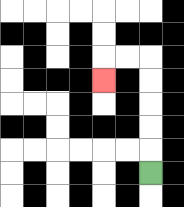{'start': '[6, 7]', 'end': '[4, 3]', 'path_directions': 'U,U,U,U,U,L,L,D', 'path_coordinates': '[[6, 7], [6, 6], [6, 5], [6, 4], [6, 3], [6, 2], [5, 2], [4, 2], [4, 3]]'}